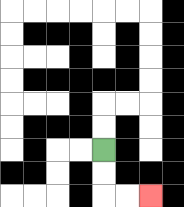{'start': '[4, 6]', 'end': '[6, 8]', 'path_directions': 'D,D,R,R', 'path_coordinates': '[[4, 6], [4, 7], [4, 8], [5, 8], [6, 8]]'}